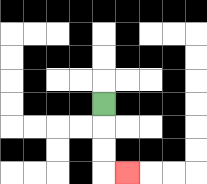{'start': '[4, 4]', 'end': '[5, 7]', 'path_directions': 'D,D,D,R', 'path_coordinates': '[[4, 4], [4, 5], [4, 6], [4, 7], [5, 7]]'}